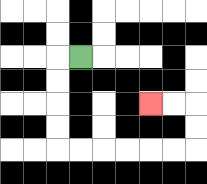{'start': '[3, 2]', 'end': '[6, 4]', 'path_directions': 'L,D,D,D,D,R,R,R,R,R,R,U,U,L,L', 'path_coordinates': '[[3, 2], [2, 2], [2, 3], [2, 4], [2, 5], [2, 6], [3, 6], [4, 6], [5, 6], [6, 6], [7, 6], [8, 6], [8, 5], [8, 4], [7, 4], [6, 4]]'}